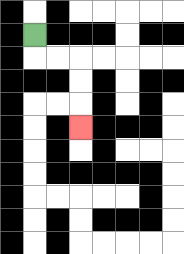{'start': '[1, 1]', 'end': '[3, 5]', 'path_directions': 'D,R,R,D,D,D', 'path_coordinates': '[[1, 1], [1, 2], [2, 2], [3, 2], [3, 3], [3, 4], [3, 5]]'}